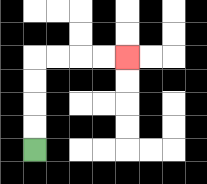{'start': '[1, 6]', 'end': '[5, 2]', 'path_directions': 'U,U,U,U,R,R,R,R', 'path_coordinates': '[[1, 6], [1, 5], [1, 4], [1, 3], [1, 2], [2, 2], [3, 2], [4, 2], [5, 2]]'}